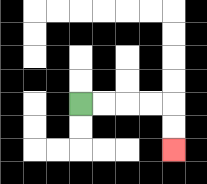{'start': '[3, 4]', 'end': '[7, 6]', 'path_directions': 'R,R,R,R,D,D', 'path_coordinates': '[[3, 4], [4, 4], [5, 4], [6, 4], [7, 4], [7, 5], [7, 6]]'}